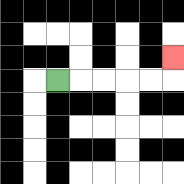{'start': '[2, 3]', 'end': '[7, 2]', 'path_directions': 'R,R,R,R,R,U', 'path_coordinates': '[[2, 3], [3, 3], [4, 3], [5, 3], [6, 3], [7, 3], [7, 2]]'}